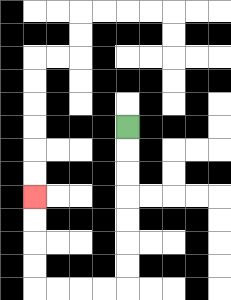{'start': '[5, 5]', 'end': '[1, 8]', 'path_directions': 'D,D,D,D,D,D,D,L,L,L,L,U,U,U,U', 'path_coordinates': '[[5, 5], [5, 6], [5, 7], [5, 8], [5, 9], [5, 10], [5, 11], [5, 12], [4, 12], [3, 12], [2, 12], [1, 12], [1, 11], [1, 10], [1, 9], [1, 8]]'}